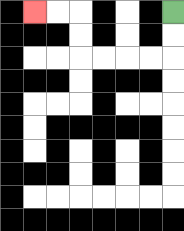{'start': '[7, 0]', 'end': '[1, 0]', 'path_directions': 'D,D,L,L,L,L,U,U,L,L', 'path_coordinates': '[[7, 0], [7, 1], [7, 2], [6, 2], [5, 2], [4, 2], [3, 2], [3, 1], [3, 0], [2, 0], [1, 0]]'}